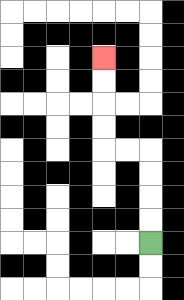{'start': '[6, 10]', 'end': '[4, 2]', 'path_directions': 'U,U,U,U,L,L,U,U,U,U', 'path_coordinates': '[[6, 10], [6, 9], [6, 8], [6, 7], [6, 6], [5, 6], [4, 6], [4, 5], [4, 4], [4, 3], [4, 2]]'}